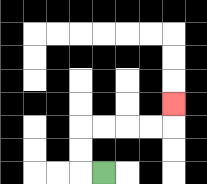{'start': '[4, 7]', 'end': '[7, 4]', 'path_directions': 'L,U,U,R,R,R,R,U', 'path_coordinates': '[[4, 7], [3, 7], [3, 6], [3, 5], [4, 5], [5, 5], [6, 5], [7, 5], [7, 4]]'}